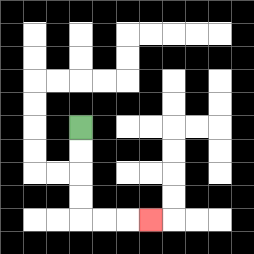{'start': '[3, 5]', 'end': '[6, 9]', 'path_directions': 'D,D,D,D,R,R,R', 'path_coordinates': '[[3, 5], [3, 6], [3, 7], [3, 8], [3, 9], [4, 9], [5, 9], [6, 9]]'}